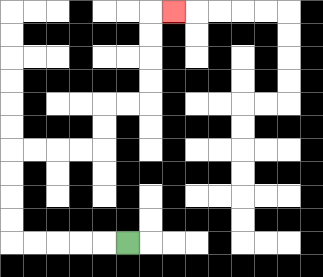{'start': '[5, 10]', 'end': '[7, 0]', 'path_directions': 'L,L,L,L,L,U,U,U,U,R,R,R,R,U,U,R,R,U,U,U,U,R', 'path_coordinates': '[[5, 10], [4, 10], [3, 10], [2, 10], [1, 10], [0, 10], [0, 9], [0, 8], [0, 7], [0, 6], [1, 6], [2, 6], [3, 6], [4, 6], [4, 5], [4, 4], [5, 4], [6, 4], [6, 3], [6, 2], [6, 1], [6, 0], [7, 0]]'}